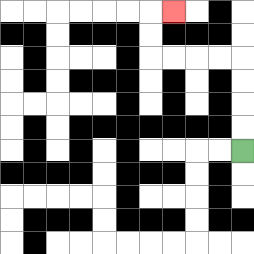{'start': '[10, 6]', 'end': '[7, 0]', 'path_directions': 'U,U,U,U,L,L,L,L,U,U,R', 'path_coordinates': '[[10, 6], [10, 5], [10, 4], [10, 3], [10, 2], [9, 2], [8, 2], [7, 2], [6, 2], [6, 1], [6, 0], [7, 0]]'}